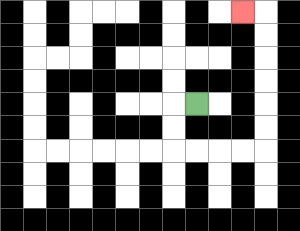{'start': '[8, 4]', 'end': '[10, 0]', 'path_directions': 'L,D,D,R,R,R,R,U,U,U,U,U,U,L', 'path_coordinates': '[[8, 4], [7, 4], [7, 5], [7, 6], [8, 6], [9, 6], [10, 6], [11, 6], [11, 5], [11, 4], [11, 3], [11, 2], [11, 1], [11, 0], [10, 0]]'}